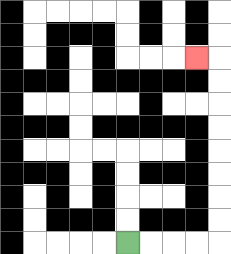{'start': '[5, 10]', 'end': '[8, 2]', 'path_directions': 'R,R,R,R,U,U,U,U,U,U,U,U,L', 'path_coordinates': '[[5, 10], [6, 10], [7, 10], [8, 10], [9, 10], [9, 9], [9, 8], [9, 7], [9, 6], [9, 5], [9, 4], [9, 3], [9, 2], [8, 2]]'}